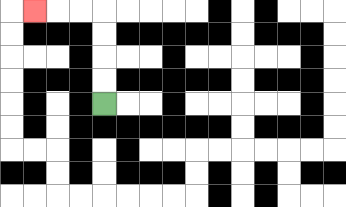{'start': '[4, 4]', 'end': '[1, 0]', 'path_directions': 'U,U,U,U,L,L,L', 'path_coordinates': '[[4, 4], [4, 3], [4, 2], [4, 1], [4, 0], [3, 0], [2, 0], [1, 0]]'}